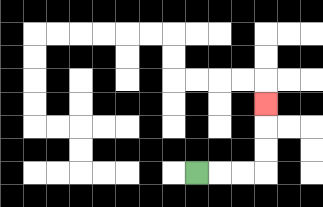{'start': '[8, 7]', 'end': '[11, 4]', 'path_directions': 'R,R,R,U,U,U', 'path_coordinates': '[[8, 7], [9, 7], [10, 7], [11, 7], [11, 6], [11, 5], [11, 4]]'}